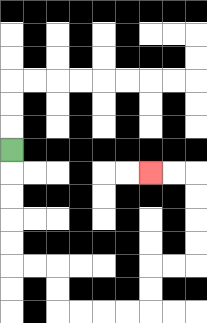{'start': '[0, 6]', 'end': '[6, 7]', 'path_directions': 'D,D,D,D,D,R,R,D,D,R,R,R,R,U,U,R,R,U,U,U,U,L,L', 'path_coordinates': '[[0, 6], [0, 7], [0, 8], [0, 9], [0, 10], [0, 11], [1, 11], [2, 11], [2, 12], [2, 13], [3, 13], [4, 13], [5, 13], [6, 13], [6, 12], [6, 11], [7, 11], [8, 11], [8, 10], [8, 9], [8, 8], [8, 7], [7, 7], [6, 7]]'}